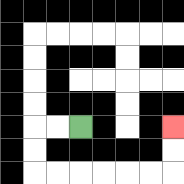{'start': '[3, 5]', 'end': '[7, 5]', 'path_directions': 'L,L,D,D,R,R,R,R,R,R,U,U', 'path_coordinates': '[[3, 5], [2, 5], [1, 5], [1, 6], [1, 7], [2, 7], [3, 7], [4, 7], [5, 7], [6, 7], [7, 7], [7, 6], [7, 5]]'}